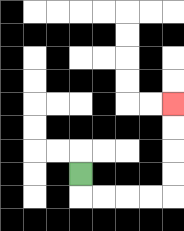{'start': '[3, 7]', 'end': '[7, 4]', 'path_directions': 'D,R,R,R,R,U,U,U,U', 'path_coordinates': '[[3, 7], [3, 8], [4, 8], [5, 8], [6, 8], [7, 8], [7, 7], [7, 6], [7, 5], [7, 4]]'}